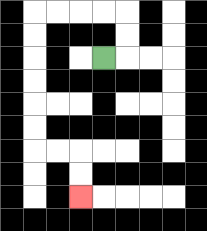{'start': '[4, 2]', 'end': '[3, 8]', 'path_directions': 'R,U,U,L,L,L,L,D,D,D,D,D,D,R,R,D,D', 'path_coordinates': '[[4, 2], [5, 2], [5, 1], [5, 0], [4, 0], [3, 0], [2, 0], [1, 0], [1, 1], [1, 2], [1, 3], [1, 4], [1, 5], [1, 6], [2, 6], [3, 6], [3, 7], [3, 8]]'}